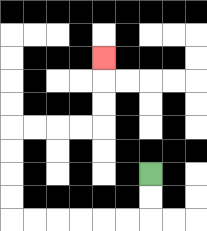{'start': '[6, 7]', 'end': '[4, 2]', 'path_directions': 'D,D,L,L,L,L,L,L,U,U,U,U,R,R,R,R,U,U,U', 'path_coordinates': '[[6, 7], [6, 8], [6, 9], [5, 9], [4, 9], [3, 9], [2, 9], [1, 9], [0, 9], [0, 8], [0, 7], [0, 6], [0, 5], [1, 5], [2, 5], [3, 5], [4, 5], [4, 4], [4, 3], [4, 2]]'}